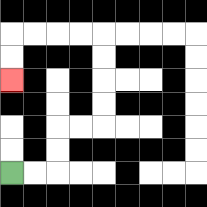{'start': '[0, 7]', 'end': '[0, 3]', 'path_directions': 'R,R,U,U,R,R,U,U,U,U,L,L,L,L,D,D', 'path_coordinates': '[[0, 7], [1, 7], [2, 7], [2, 6], [2, 5], [3, 5], [4, 5], [4, 4], [4, 3], [4, 2], [4, 1], [3, 1], [2, 1], [1, 1], [0, 1], [0, 2], [0, 3]]'}